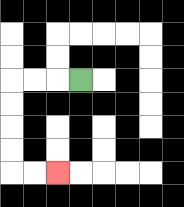{'start': '[3, 3]', 'end': '[2, 7]', 'path_directions': 'L,L,L,D,D,D,D,R,R', 'path_coordinates': '[[3, 3], [2, 3], [1, 3], [0, 3], [0, 4], [0, 5], [0, 6], [0, 7], [1, 7], [2, 7]]'}